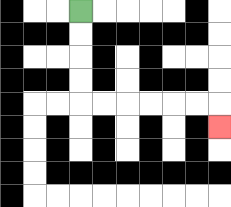{'start': '[3, 0]', 'end': '[9, 5]', 'path_directions': 'D,D,D,D,R,R,R,R,R,R,D', 'path_coordinates': '[[3, 0], [3, 1], [3, 2], [3, 3], [3, 4], [4, 4], [5, 4], [6, 4], [7, 4], [8, 4], [9, 4], [9, 5]]'}